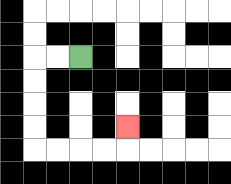{'start': '[3, 2]', 'end': '[5, 5]', 'path_directions': 'L,L,D,D,D,D,R,R,R,R,U', 'path_coordinates': '[[3, 2], [2, 2], [1, 2], [1, 3], [1, 4], [1, 5], [1, 6], [2, 6], [3, 6], [4, 6], [5, 6], [5, 5]]'}